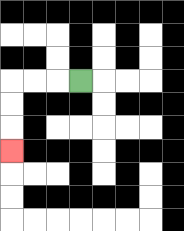{'start': '[3, 3]', 'end': '[0, 6]', 'path_directions': 'L,L,L,D,D,D', 'path_coordinates': '[[3, 3], [2, 3], [1, 3], [0, 3], [0, 4], [0, 5], [0, 6]]'}